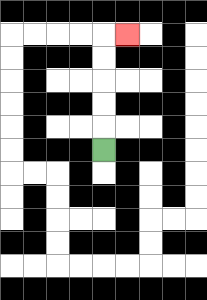{'start': '[4, 6]', 'end': '[5, 1]', 'path_directions': 'U,U,U,U,U,R', 'path_coordinates': '[[4, 6], [4, 5], [4, 4], [4, 3], [4, 2], [4, 1], [5, 1]]'}